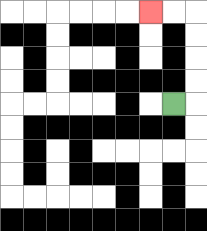{'start': '[7, 4]', 'end': '[6, 0]', 'path_directions': 'R,U,U,U,U,L,L', 'path_coordinates': '[[7, 4], [8, 4], [8, 3], [8, 2], [8, 1], [8, 0], [7, 0], [6, 0]]'}